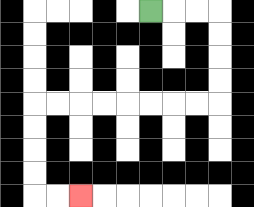{'start': '[6, 0]', 'end': '[3, 8]', 'path_directions': 'R,R,R,D,D,D,D,L,L,L,L,L,L,L,L,D,D,D,D,R,R', 'path_coordinates': '[[6, 0], [7, 0], [8, 0], [9, 0], [9, 1], [9, 2], [9, 3], [9, 4], [8, 4], [7, 4], [6, 4], [5, 4], [4, 4], [3, 4], [2, 4], [1, 4], [1, 5], [1, 6], [1, 7], [1, 8], [2, 8], [3, 8]]'}